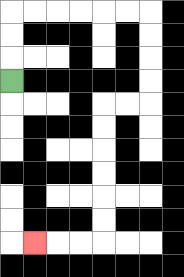{'start': '[0, 3]', 'end': '[1, 10]', 'path_directions': 'U,U,U,R,R,R,R,R,R,D,D,D,D,L,L,D,D,D,D,D,D,L,L,L', 'path_coordinates': '[[0, 3], [0, 2], [0, 1], [0, 0], [1, 0], [2, 0], [3, 0], [4, 0], [5, 0], [6, 0], [6, 1], [6, 2], [6, 3], [6, 4], [5, 4], [4, 4], [4, 5], [4, 6], [4, 7], [4, 8], [4, 9], [4, 10], [3, 10], [2, 10], [1, 10]]'}